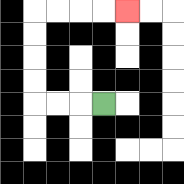{'start': '[4, 4]', 'end': '[5, 0]', 'path_directions': 'L,L,L,U,U,U,U,R,R,R,R', 'path_coordinates': '[[4, 4], [3, 4], [2, 4], [1, 4], [1, 3], [1, 2], [1, 1], [1, 0], [2, 0], [3, 0], [4, 0], [5, 0]]'}